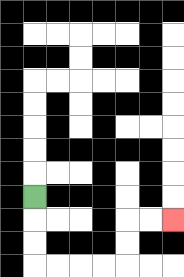{'start': '[1, 8]', 'end': '[7, 9]', 'path_directions': 'D,D,D,R,R,R,R,U,U,R,R', 'path_coordinates': '[[1, 8], [1, 9], [1, 10], [1, 11], [2, 11], [3, 11], [4, 11], [5, 11], [5, 10], [5, 9], [6, 9], [7, 9]]'}